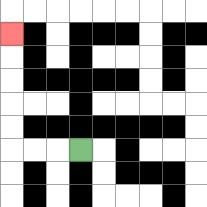{'start': '[3, 6]', 'end': '[0, 1]', 'path_directions': 'L,L,L,U,U,U,U,U', 'path_coordinates': '[[3, 6], [2, 6], [1, 6], [0, 6], [0, 5], [0, 4], [0, 3], [0, 2], [0, 1]]'}